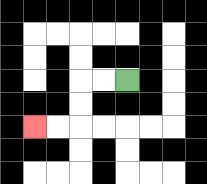{'start': '[5, 3]', 'end': '[1, 5]', 'path_directions': 'L,L,D,D,L,L', 'path_coordinates': '[[5, 3], [4, 3], [3, 3], [3, 4], [3, 5], [2, 5], [1, 5]]'}